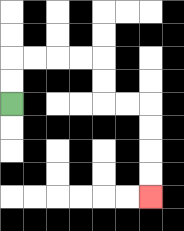{'start': '[0, 4]', 'end': '[6, 8]', 'path_directions': 'U,U,R,R,R,R,D,D,R,R,D,D,D,D', 'path_coordinates': '[[0, 4], [0, 3], [0, 2], [1, 2], [2, 2], [3, 2], [4, 2], [4, 3], [4, 4], [5, 4], [6, 4], [6, 5], [6, 6], [6, 7], [6, 8]]'}